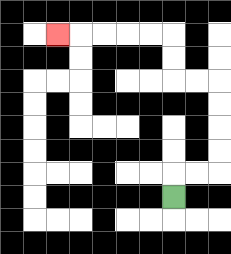{'start': '[7, 8]', 'end': '[2, 1]', 'path_directions': 'U,R,R,U,U,U,U,L,L,U,U,L,L,L,L,L', 'path_coordinates': '[[7, 8], [7, 7], [8, 7], [9, 7], [9, 6], [9, 5], [9, 4], [9, 3], [8, 3], [7, 3], [7, 2], [7, 1], [6, 1], [5, 1], [4, 1], [3, 1], [2, 1]]'}